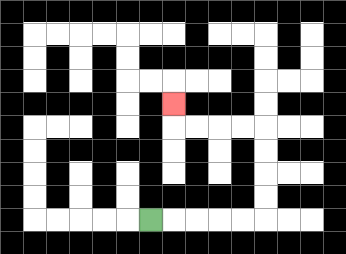{'start': '[6, 9]', 'end': '[7, 4]', 'path_directions': 'R,R,R,R,R,U,U,U,U,L,L,L,L,U', 'path_coordinates': '[[6, 9], [7, 9], [8, 9], [9, 9], [10, 9], [11, 9], [11, 8], [11, 7], [11, 6], [11, 5], [10, 5], [9, 5], [8, 5], [7, 5], [7, 4]]'}